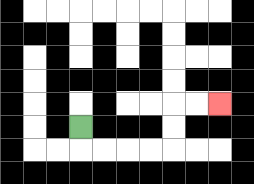{'start': '[3, 5]', 'end': '[9, 4]', 'path_directions': 'D,R,R,R,R,U,U,R,R', 'path_coordinates': '[[3, 5], [3, 6], [4, 6], [5, 6], [6, 6], [7, 6], [7, 5], [7, 4], [8, 4], [9, 4]]'}